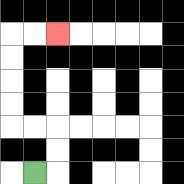{'start': '[1, 7]', 'end': '[2, 1]', 'path_directions': 'R,U,U,L,L,U,U,U,U,R,R', 'path_coordinates': '[[1, 7], [2, 7], [2, 6], [2, 5], [1, 5], [0, 5], [0, 4], [0, 3], [0, 2], [0, 1], [1, 1], [2, 1]]'}